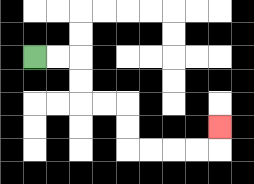{'start': '[1, 2]', 'end': '[9, 5]', 'path_directions': 'R,R,D,D,R,R,D,D,R,R,R,R,U', 'path_coordinates': '[[1, 2], [2, 2], [3, 2], [3, 3], [3, 4], [4, 4], [5, 4], [5, 5], [5, 6], [6, 6], [7, 6], [8, 6], [9, 6], [9, 5]]'}